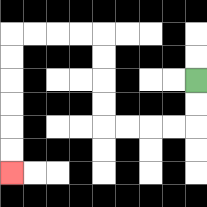{'start': '[8, 3]', 'end': '[0, 7]', 'path_directions': 'D,D,L,L,L,L,U,U,U,U,L,L,L,L,D,D,D,D,D,D', 'path_coordinates': '[[8, 3], [8, 4], [8, 5], [7, 5], [6, 5], [5, 5], [4, 5], [4, 4], [4, 3], [4, 2], [4, 1], [3, 1], [2, 1], [1, 1], [0, 1], [0, 2], [0, 3], [0, 4], [0, 5], [0, 6], [0, 7]]'}